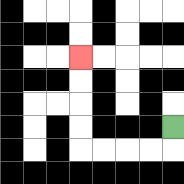{'start': '[7, 5]', 'end': '[3, 2]', 'path_directions': 'D,L,L,L,L,U,U,U,U', 'path_coordinates': '[[7, 5], [7, 6], [6, 6], [5, 6], [4, 6], [3, 6], [3, 5], [3, 4], [3, 3], [3, 2]]'}